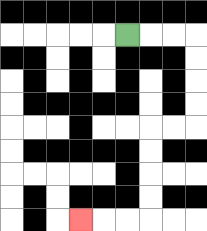{'start': '[5, 1]', 'end': '[3, 9]', 'path_directions': 'R,R,R,D,D,D,D,L,L,D,D,D,D,L,L,L', 'path_coordinates': '[[5, 1], [6, 1], [7, 1], [8, 1], [8, 2], [8, 3], [8, 4], [8, 5], [7, 5], [6, 5], [6, 6], [6, 7], [6, 8], [6, 9], [5, 9], [4, 9], [3, 9]]'}